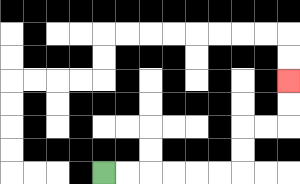{'start': '[4, 7]', 'end': '[12, 3]', 'path_directions': 'R,R,R,R,R,R,U,U,R,R,U,U', 'path_coordinates': '[[4, 7], [5, 7], [6, 7], [7, 7], [8, 7], [9, 7], [10, 7], [10, 6], [10, 5], [11, 5], [12, 5], [12, 4], [12, 3]]'}